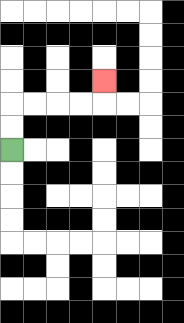{'start': '[0, 6]', 'end': '[4, 3]', 'path_directions': 'U,U,R,R,R,R,U', 'path_coordinates': '[[0, 6], [0, 5], [0, 4], [1, 4], [2, 4], [3, 4], [4, 4], [4, 3]]'}